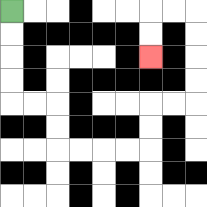{'start': '[0, 0]', 'end': '[6, 2]', 'path_directions': 'D,D,D,D,R,R,D,D,R,R,R,R,U,U,R,R,U,U,U,U,L,L,D,D', 'path_coordinates': '[[0, 0], [0, 1], [0, 2], [0, 3], [0, 4], [1, 4], [2, 4], [2, 5], [2, 6], [3, 6], [4, 6], [5, 6], [6, 6], [6, 5], [6, 4], [7, 4], [8, 4], [8, 3], [8, 2], [8, 1], [8, 0], [7, 0], [6, 0], [6, 1], [6, 2]]'}